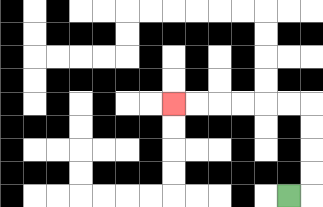{'start': '[12, 8]', 'end': '[7, 4]', 'path_directions': 'R,U,U,U,U,L,L,L,L,L,L', 'path_coordinates': '[[12, 8], [13, 8], [13, 7], [13, 6], [13, 5], [13, 4], [12, 4], [11, 4], [10, 4], [9, 4], [8, 4], [7, 4]]'}